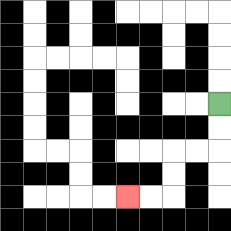{'start': '[9, 4]', 'end': '[5, 8]', 'path_directions': 'D,D,L,L,D,D,L,L', 'path_coordinates': '[[9, 4], [9, 5], [9, 6], [8, 6], [7, 6], [7, 7], [7, 8], [6, 8], [5, 8]]'}